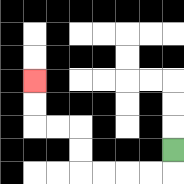{'start': '[7, 6]', 'end': '[1, 3]', 'path_directions': 'D,L,L,L,L,U,U,L,L,U,U', 'path_coordinates': '[[7, 6], [7, 7], [6, 7], [5, 7], [4, 7], [3, 7], [3, 6], [3, 5], [2, 5], [1, 5], [1, 4], [1, 3]]'}